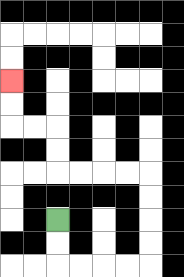{'start': '[2, 9]', 'end': '[0, 3]', 'path_directions': 'D,D,R,R,R,R,U,U,U,U,L,L,L,L,U,U,L,L,U,U', 'path_coordinates': '[[2, 9], [2, 10], [2, 11], [3, 11], [4, 11], [5, 11], [6, 11], [6, 10], [6, 9], [6, 8], [6, 7], [5, 7], [4, 7], [3, 7], [2, 7], [2, 6], [2, 5], [1, 5], [0, 5], [0, 4], [0, 3]]'}